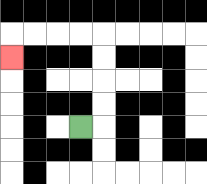{'start': '[3, 5]', 'end': '[0, 2]', 'path_directions': 'R,U,U,U,U,L,L,L,L,D', 'path_coordinates': '[[3, 5], [4, 5], [4, 4], [4, 3], [4, 2], [4, 1], [3, 1], [2, 1], [1, 1], [0, 1], [0, 2]]'}